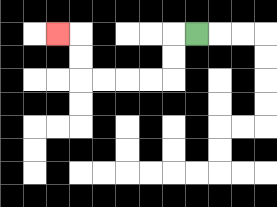{'start': '[8, 1]', 'end': '[2, 1]', 'path_directions': 'L,D,D,L,L,L,L,U,U,L', 'path_coordinates': '[[8, 1], [7, 1], [7, 2], [7, 3], [6, 3], [5, 3], [4, 3], [3, 3], [3, 2], [3, 1], [2, 1]]'}